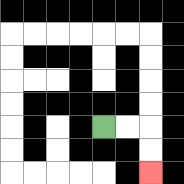{'start': '[4, 5]', 'end': '[6, 7]', 'path_directions': 'R,R,D,D', 'path_coordinates': '[[4, 5], [5, 5], [6, 5], [6, 6], [6, 7]]'}